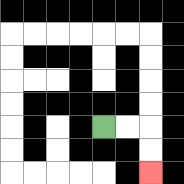{'start': '[4, 5]', 'end': '[6, 7]', 'path_directions': 'R,R,D,D', 'path_coordinates': '[[4, 5], [5, 5], [6, 5], [6, 6], [6, 7]]'}